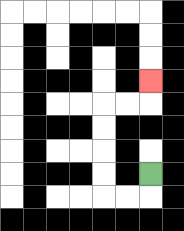{'start': '[6, 7]', 'end': '[6, 3]', 'path_directions': 'D,L,L,U,U,U,U,R,R,U', 'path_coordinates': '[[6, 7], [6, 8], [5, 8], [4, 8], [4, 7], [4, 6], [4, 5], [4, 4], [5, 4], [6, 4], [6, 3]]'}